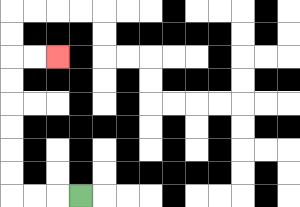{'start': '[3, 8]', 'end': '[2, 2]', 'path_directions': 'L,L,L,U,U,U,U,U,U,R,R', 'path_coordinates': '[[3, 8], [2, 8], [1, 8], [0, 8], [0, 7], [0, 6], [0, 5], [0, 4], [0, 3], [0, 2], [1, 2], [2, 2]]'}